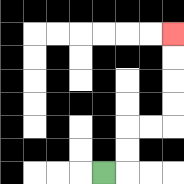{'start': '[4, 7]', 'end': '[7, 1]', 'path_directions': 'R,U,U,R,R,U,U,U,U', 'path_coordinates': '[[4, 7], [5, 7], [5, 6], [5, 5], [6, 5], [7, 5], [7, 4], [7, 3], [7, 2], [7, 1]]'}